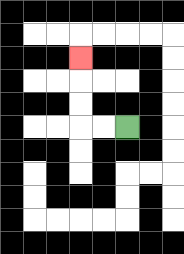{'start': '[5, 5]', 'end': '[3, 2]', 'path_directions': 'L,L,U,U,U', 'path_coordinates': '[[5, 5], [4, 5], [3, 5], [3, 4], [3, 3], [3, 2]]'}